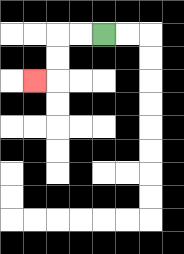{'start': '[4, 1]', 'end': '[1, 3]', 'path_directions': 'L,L,D,D,L', 'path_coordinates': '[[4, 1], [3, 1], [2, 1], [2, 2], [2, 3], [1, 3]]'}